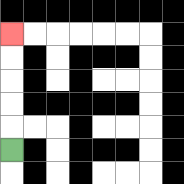{'start': '[0, 6]', 'end': '[0, 1]', 'path_directions': 'U,U,U,U,U', 'path_coordinates': '[[0, 6], [0, 5], [0, 4], [0, 3], [0, 2], [0, 1]]'}